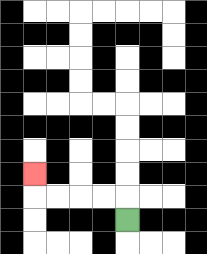{'start': '[5, 9]', 'end': '[1, 7]', 'path_directions': 'U,L,L,L,L,U', 'path_coordinates': '[[5, 9], [5, 8], [4, 8], [3, 8], [2, 8], [1, 8], [1, 7]]'}